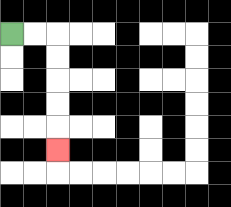{'start': '[0, 1]', 'end': '[2, 6]', 'path_directions': 'R,R,D,D,D,D,D', 'path_coordinates': '[[0, 1], [1, 1], [2, 1], [2, 2], [2, 3], [2, 4], [2, 5], [2, 6]]'}